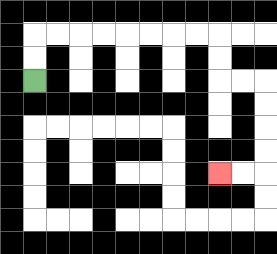{'start': '[1, 3]', 'end': '[9, 7]', 'path_directions': 'U,U,R,R,R,R,R,R,R,R,D,D,R,R,D,D,D,D,L,L', 'path_coordinates': '[[1, 3], [1, 2], [1, 1], [2, 1], [3, 1], [4, 1], [5, 1], [6, 1], [7, 1], [8, 1], [9, 1], [9, 2], [9, 3], [10, 3], [11, 3], [11, 4], [11, 5], [11, 6], [11, 7], [10, 7], [9, 7]]'}